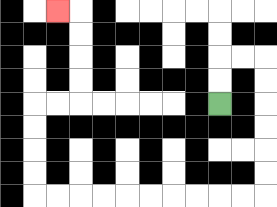{'start': '[9, 4]', 'end': '[2, 0]', 'path_directions': 'U,U,R,R,D,D,D,D,D,D,L,L,L,L,L,L,L,L,L,L,U,U,U,U,R,R,U,U,U,U,L', 'path_coordinates': '[[9, 4], [9, 3], [9, 2], [10, 2], [11, 2], [11, 3], [11, 4], [11, 5], [11, 6], [11, 7], [11, 8], [10, 8], [9, 8], [8, 8], [7, 8], [6, 8], [5, 8], [4, 8], [3, 8], [2, 8], [1, 8], [1, 7], [1, 6], [1, 5], [1, 4], [2, 4], [3, 4], [3, 3], [3, 2], [3, 1], [3, 0], [2, 0]]'}